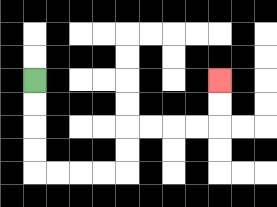{'start': '[1, 3]', 'end': '[9, 3]', 'path_directions': 'D,D,D,D,R,R,R,R,U,U,R,R,R,R,U,U', 'path_coordinates': '[[1, 3], [1, 4], [1, 5], [1, 6], [1, 7], [2, 7], [3, 7], [4, 7], [5, 7], [5, 6], [5, 5], [6, 5], [7, 5], [8, 5], [9, 5], [9, 4], [9, 3]]'}